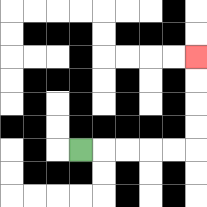{'start': '[3, 6]', 'end': '[8, 2]', 'path_directions': 'R,R,R,R,R,U,U,U,U', 'path_coordinates': '[[3, 6], [4, 6], [5, 6], [6, 6], [7, 6], [8, 6], [8, 5], [8, 4], [8, 3], [8, 2]]'}